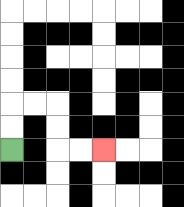{'start': '[0, 6]', 'end': '[4, 6]', 'path_directions': 'U,U,R,R,D,D,R,R', 'path_coordinates': '[[0, 6], [0, 5], [0, 4], [1, 4], [2, 4], [2, 5], [2, 6], [3, 6], [4, 6]]'}